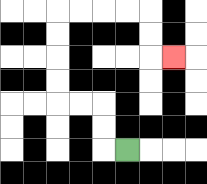{'start': '[5, 6]', 'end': '[7, 2]', 'path_directions': 'L,U,U,L,L,U,U,U,U,R,R,R,R,D,D,R', 'path_coordinates': '[[5, 6], [4, 6], [4, 5], [4, 4], [3, 4], [2, 4], [2, 3], [2, 2], [2, 1], [2, 0], [3, 0], [4, 0], [5, 0], [6, 0], [6, 1], [6, 2], [7, 2]]'}